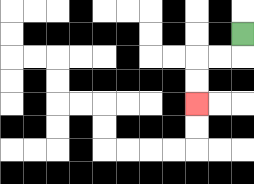{'start': '[10, 1]', 'end': '[8, 4]', 'path_directions': 'D,L,L,D,D', 'path_coordinates': '[[10, 1], [10, 2], [9, 2], [8, 2], [8, 3], [8, 4]]'}